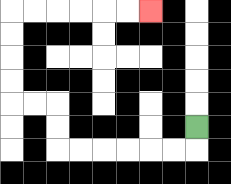{'start': '[8, 5]', 'end': '[6, 0]', 'path_directions': 'D,L,L,L,L,L,L,U,U,L,L,U,U,U,U,R,R,R,R,R,R', 'path_coordinates': '[[8, 5], [8, 6], [7, 6], [6, 6], [5, 6], [4, 6], [3, 6], [2, 6], [2, 5], [2, 4], [1, 4], [0, 4], [0, 3], [0, 2], [0, 1], [0, 0], [1, 0], [2, 0], [3, 0], [4, 0], [5, 0], [6, 0]]'}